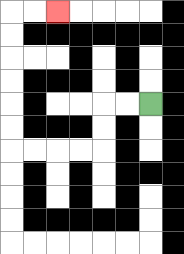{'start': '[6, 4]', 'end': '[2, 0]', 'path_directions': 'L,L,D,D,L,L,L,L,U,U,U,U,U,U,R,R', 'path_coordinates': '[[6, 4], [5, 4], [4, 4], [4, 5], [4, 6], [3, 6], [2, 6], [1, 6], [0, 6], [0, 5], [0, 4], [0, 3], [0, 2], [0, 1], [0, 0], [1, 0], [2, 0]]'}